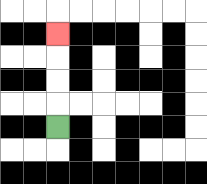{'start': '[2, 5]', 'end': '[2, 1]', 'path_directions': 'U,U,U,U', 'path_coordinates': '[[2, 5], [2, 4], [2, 3], [2, 2], [2, 1]]'}